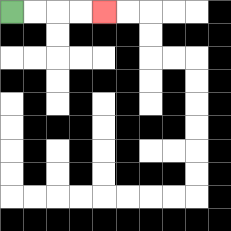{'start': '[0, 0]', 'end': '[4, 0]', 'path_directions': 'R,R,R,R', 'path_coordinates': '[[0, 0], [1, 0], [2, 0], [3, 0], [4, 0]]'}